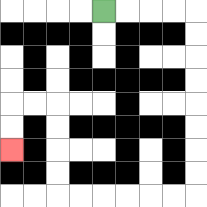{'start': '[4, 0]', 'end': '[0, 6]', 'path_directions': 'R,R,R,R,D,D,D,D,D,D,D,D,L,L,L,L,L,L,U,U,U,U,L,L,D,D', 'path_coordinates': '[[4, 0], [5, 0], [6, 0], [7, 0], [8, 0], [8, 1], [8, 2], [8, 3], [8, 4], [8, 5], [8, 6], [8, 7], [8, 8], [7, 8], [6, 8], [5, 8], [4, 8], [3, 8], [2, 8], [2, 7], [2, 6], [2, 5], [2, 4], [1, 4], [0, 4], [0, 5], [0, 6]]'}